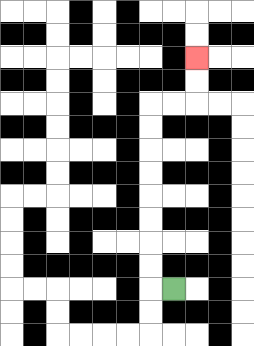{'start': '[7, 12]', 'end': '[8, 2]', 'path_directions': 'L,U,U,U,U,U,U,U,U,R,R,U,U', 'path_coordinates': '[[7, 12], [6, 12], [6, 11], [6, 10], [6, 9], [6, 8], [6, 7], [6, 6], [6, 5], [6, 4], [7, 4], [8, 4], [8, 3], [8, 2]]'}